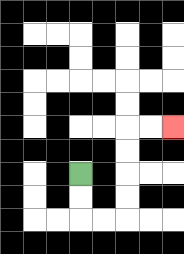{'start': '[3, 7]', 'end': '[7, 5]', 'path_directions': 'D,D,R,R,U,U,U,U,R,R', 'path_coordinates': '[[3, 7], [3, 8], [3, 9], [4, 9], [5, 9], [5, 8], [5, 7], [5, 6], [5, 5], [6, 5], [7, 5]]'}